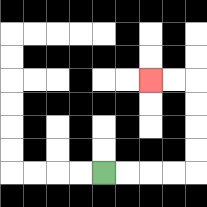{'start': '[4, 7]', 'end': '[6, 3]', 'path_directions': 'R,R,R,R,U,U,U,U,L,L', 'path_coordinates': '[[4, 7], [5, 7], [6, 7], [7, 7], [8, 7], [8, 6], [8, 5], [8, 4], [8, 3], [7, 3], [6, 3]]'}